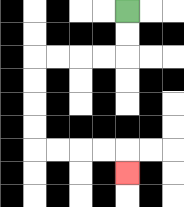{'start': '[5, 0]', 'end': '[5, 7]', 'path_directions': 'D,D,L,L,L,L,D,D,D,D,R,R,R,R,D', 'path_coordinates': '[[5, 0], [5, 1], [5, 2], [4, 2], [3, 2], [2, 2], [1, 2], [1, 3], [1, 4], [1, 5], [1, 6], [2, 6], [3, 6], [4, 6], [5, 6], [5, 7]]'}